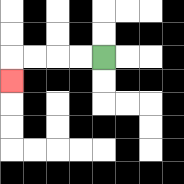{'start': '[4, 2]', 'end': '[0, 3]', 'path_directions': 'L,L,L,L,D', 'path_coordinates': '[[4, 2], [3, 2], [2, 2], [1, 2], [0, 2], [0, 3]]'}